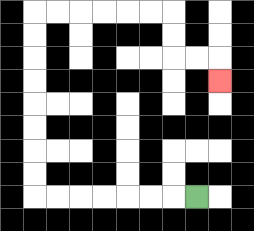{'start': '[8, 8]', 'end': '[9, 3]', 'path_directions': 'L,L,L,L,L,L,L,U,U,U,U,U,U,U,U,R,R,R,R,R,R,D,D,R,R,D', 'path_coordinates': '[[8, 8], [7, 8], [6, 8], [5, 8], [4, 8], [3, 8], [2, 8], [1, 8], [1, 7], [1, 6], [1, 5], [1, 4], [1, 3], [1, 2], [1, 1], [1, 0], [2, 0], [3, 0], [4, 0], [5, 0], [6, 0], [7, 0], [7, 1], [7, 2], [8, 2], [9, 2], [9, 3]]'}